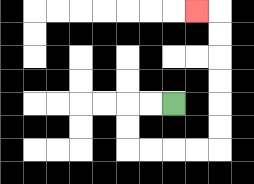{'start': '[7, 4]', 'end': '[8, 0]', 'path_directions': 'L,L,D,D,R,R,R,R,U,U,U,U,U,U,L', 'path_coordinates': '[[7, 4], [6, 4], [5, 4], [5, 5], [5, 6], [6, 6], [7, 6], [8, 6], [9, 6], [9, 5], [9, 4], [9, 3], [9, 2], [9, 1], [9, 0], [8, 0]]'}